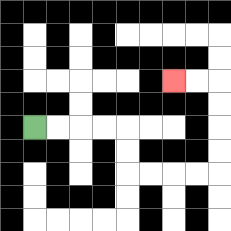{'start': '[1, 5]', 'end': '[7, 3]', 'path_directions': 'R,R,R,R,D,D,R,R,R,R,U,U,U,U,L,L', 'path_coordinates': '[[1, 5], [2, 5], [3, 5], [4, 5], [5, 5], [5, 6], [5, 7], [6, 7], [7, 7], [8, 7], [9, 7], [9, 6], [9, 5], [9, 4], [9, 3], [8, 3], [7, 3]]'}